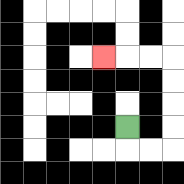{'start': '[5, 5]', 'end': '[4, 2]', 'path_directions': 'D,R,R,U,U,U,U,L,L,L', 'path_coordinates': '[[5, 5], [5, 6], [6, 6], [7, 6], [7, 5], [7, 4], [7, 3], [7, 2], [6, 2], [5, 2], [4, 2]]'}